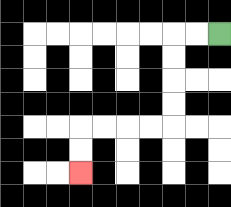{'start': '[9, 1]', 'end': '[3, 7]', 'path_directions': 'L,L,D,D,D,D,L,L,L,L,D,D', 'path_coordinates': '[[9, 1], [8, 1], [7, 1], [7, 2], [7, 3], [7, 4], [7, 5], [6, 5], [5, 5], [4, 5], [3, 5], [3, 6], [3, 7]]'}